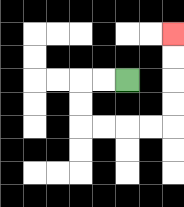{'start': '[5, 3]', 'end': '[7, 1]', 'path_directions': 'L,L,D,D,R,R,R,R,U,U,U,U', 'path_coordinates': '[[5, 3], [4, 3], [3, 3], [3, 4], [3, 5], [4, 5], [5, 5], [6, 5], [7, 5], [7, 4], [7, 3], [7, 2], [7, 1]]'}